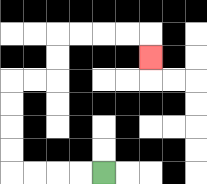{'start': '[4, 7]', 'end': '[6, 2]', 'path_directions': 'L,L,L,L,U,U,U,U,R,R,U,U,R,R,R,R,D', 'path_coordinates': '[[4, 7], [3, 7], [2, 7], [1, 7], [0, 7], [0, 6], [0, 5], [0, 4], [0, 3], [1, 3], [2, 3], [2, 2], [2, 1], [3, 1], [4, 1], [5, 1], [6, 1], [6, 2]]'}